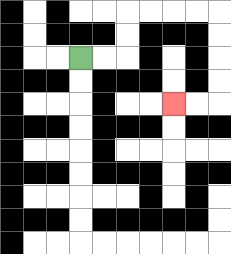{'start': '[3, 2]', 'end': '[7, 4]', 'path_directions': 'R,R,U,U,R,R,R,R,D,D,D,D,L,L', 'path_coordinates': '[[3, 2], [4, 2], [5, 2], [5, 1], [5, 0], [6, 0], [7, 0], [8, 0], [9, 0], [9, 1], [9, 2], [9, 3], [9, 4], [8, 4], [7, 4]]'}